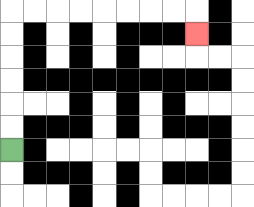{'start': '[0, 6]', 'end': '[8, 1]', 'path_directions': 'U,U,U,U,U,U,R,R,R,R,R,R,R,R,D', 'path_coordinates': '[[0, 6], [0, 5], [0, 4], [0, 3], [0, 2], [0, 1], [0, 0], [1, 0], [2, 0], [3, 0], [4, 0], [5, 0], [6, 0], [7, 0], [8, 0], [8, 1]]'}